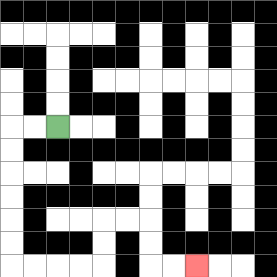{'start': '[2, 5]', 'end': '[8, 11]', 'path_directions': 'L,L,D,D,D,D,D,D,R,R,R,R,U,U,R,R,D,D,R,R', 'path_coordinates': '[[2, 5], [1, 5], [0, 5], [0, 6], [0, 7], [0, 8], [0, 9], [0, 10], [0, 11], [1, 11], [2, 11], [3, 11], [4, 11], [4, 10], [4, 9], [5, 9], [6, 9], [6, 10], [6, 11], [7, 11], [8, 11]]'}